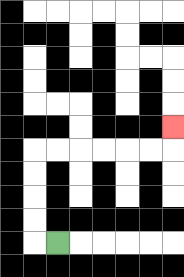{'start': '[2, 10]', 'end': '[7, 5]', 'path_directions': 'L,U,U,U,U,R,R,R,R,R,R,U', 'path_coordinates': '[[2, 10], [1, 10], [1, 9], [1, 8], [1, 7], [1, 6], [2, 6], [3, 6], [4, 6], [5, 6], [6, 6], [7, 6], [7, 5]]'}